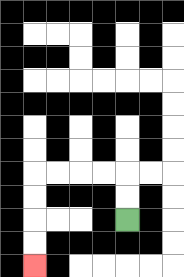{'start': '[5, 9]', 'end': '[1, 11]', 'path_directions': 'U,U,L,L,L,L,D,D,D,D', 'path_coordinates': '[[5, 9], [5, 8], [5, 7], [4, 7], [3, 7], [2, 7], [1, 7], [1, 8], [1, 9], [1, 10], [1, 11]]'}